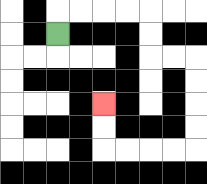{'start': '[2, 1]', 'end': '[4, 4]', 'path_directions': 'U,R,R,R,R,D,D,R,R,D,D,D,D,L,L,L,L,U,U', 'path_coordinates': '[[2, 1], [2, 0], [3, 0], [4, 0], [5, 0], [6, 0], [6, 1], [6, 2], [7, 2], [8, 2], [8, 3], [8, 4], [8, 5], [8, 6], [7, 6], [6, 6], [5, 6], [4, 6], [4, 5], [4, 4]]'}